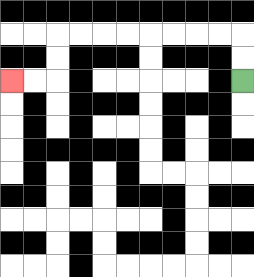{'start': '[10, 3]', 'end': '[0, 3]', 'path_directions': 'U,U,L,L,L,L,L,L,L,L,D,D,L,L', 'path_coordinates': '[[10, 3], [10, 2], [10, 1], [9, 1], [8, 1], [7, 1], [6, 1], [5, 1], [4, 1], [3, 1], [2, 1], [2, 2], [2, 3], [1, 3], [0, 3]]'}